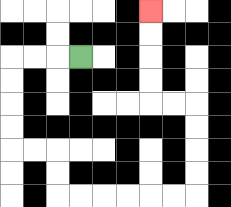{'start': '[3, 2]', 'end': '[6, 0]', 'path_directions': 'L,L,L,D,D,D,D,R,R,D,D,R,R,R,R,R,R,U,U,U,U,L,L,U,U,U,U', 'path_coordinates': '[[3, 2], [2, 2], [1, 2], [0, 2], [0, 3], [0, 4], [0, 5], [0, 6], [1, 6], [2, 6], [2, 7], [2, 8], [3, 8], [4, 8], [5, 8], [6, 8], [7, 8], [8, 8], [8, 7], [8, 6], [8, 5], [8, 4], [7, 4], [6, 4], [6, 3], [6, 2], [6, 1], [6, 0]]'}